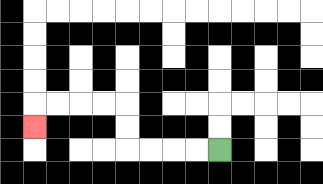{'start': '[9, 6]', 'end': '[1, 5]', 'path_directions': 'L,L,L,L,U,U,L,L,L,L,D', 'path_coordinates': '[[9, 6], [8, 6], [7, 6], [6, 6], [5, 6], [5, 5], [5, 4], [4, 4], [3, 4], [2, 4], [1, 4], [1, 5]]'}